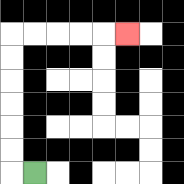{'start': '[1, 7]', 'end': '[5, 1]', 'path_directions': 'L,U,U,U,U,U,U,R,R,R,R,R', 'path_coordinates': '[[1, 7], [0, 7], [0, 6], [0, 5], [0, 4], [0, 3], [0, 2], [0, 1], [1, 1], [2, 1], [3, 1], [4, 1], [5, 1]]'}